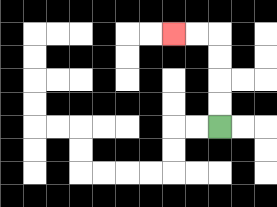{'start': '[9, 5]', 'end': '[7, 1]', 'path_directions': 'U,U,U,U,L,L', 'path_coordinates': '[[9, 5], [9, 4], [9, 3], [9, 2], [9, 1], [8, 1], [7, 1]]'}